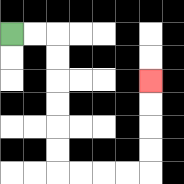{'start': '[0, 1]', 'end': '[6, 3]', 'path_directions': 'R,R,D,D,D,D,D,D,R,R,R,R,U,U,U,U', 'path_coordinates': '[[0, 1], [1, 1], [2, 1], [2, 2], [2, 3], [2, 4], [2, 5], [2, 6], [2, 7], [3, 7], [4, 7], [5, 7], [6, 7], [6, 6], [6, 5], [6, 4], [6, 3]]'}